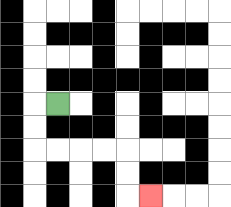{'start': '[2, 4]', 'end': '[6, 8]', 'path_directions': 'L,D,D,R,R,R,R,D,D,R', 'path_coordinates': '[[2, 4], [1, 4], [1, 5], [1, 6], [2, 6], [3, 6], [4, 6], [5, 6], [5, 7], [5, 8], [6, 8]]'}